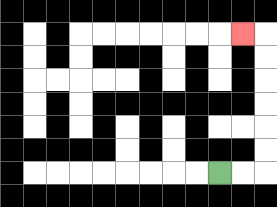{'start': '[9, 7]', 'end': '[10, 1]', 'path_directions': 'R,R,U,U,U,U,U,U,L', 'path_coordinates': '[[9, 7], [10, 7], [11, 7], [11, 6], [11, 5], [11, 4], [11, 3], [11, 2], [11, 1], [10, 1]]'}